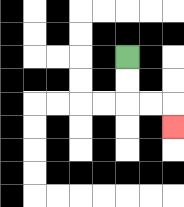{'start': '[5, 2]', 'end': '[7, 5]', 'path_directions': 'D,D,R,R,D', 'path_coordinates': '[[5, 2], [5, 3], [5, 4], [6, 4], [7, 4], [7, 5]]'}